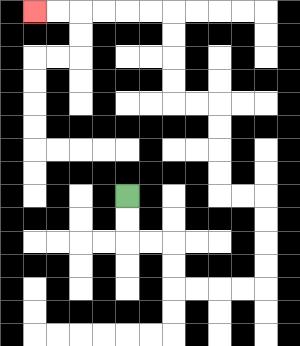{'start': '[5, 8]', 'end': '[1, 0]', 'path_directions': 'D,D,R,R,D,D,R,R,R,R,U,U,U,U,L,L,U,U,U,U,L,L,U,U,U,U,L,L,L,L,L,L', 'path_coordinates': '[[5, 8], [5, 9], [5, 10], [6, 10], [7, 10], [7, 11], [7, 12], [8, 12], [9, 12], [10, 12], [11, 12], [11, 11], [11, 10], [11, 9], [11, 8], [10, 8], [9, 8], [9, 7], [9, 6], [9, 5], [9, 4], [8, 4], [7, 4], [7, 3], [7, 2], [7, 1], [7, 0], [6, 0], [5, 0], [4, 0], [3, 0], [2, 0], [1, 0]]'}